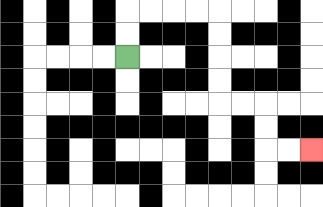{'start': '[5, 2]', 'end': '[13, 6]', 'path_directions': 'U,U,R,R,R,R,D,D,D,D,R,R,D,D,R,R', 'path_coordinates': '[[5, 2], [5, 1], [5, 0], [6, 0], [7, 0], [8, 0], [9, 0], [9, 1], [9, 2], [9, 3], [9, 4], [10, 4], [11, 4], [11, 5], [11, 6], [12, 6], [13, 6]]'}